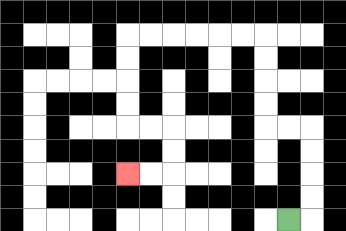{'start': '[12, 9]', 'end': '[5, 7]', 'path_directions': 'R,U,U,U,U,L,L,U,U,U,U,L,L,L,L,L,L,D,D,D,D,R,R,D,D,L,L', 'path_coordinates': '[[12, 9], [13, 9], [13, 8], [13, 7], [13, 6], [13, 5], [12, 5], [11, 5], [11, 4], [11, 3], [11, 2], [11, 1], [10, 1], [9, 1], [8, 1], [7, 1], [6, 1], [5, 1], [5, 2], [5, 3], [5, 4], [5, 5], [6, 5], [7, 5], [7, 6], [7, 7], [6, 7], [5, 7]]'}